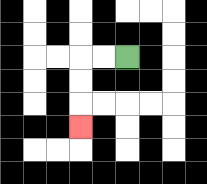{'start': '[5, 2]', 'end': '[3, 5]', 'path_directions': 'L,L,D,D,D', 'path_coordinates': '[[5, 2], [4, 2], [3, 2], [3, 3], [3, 4], [3, 5]]'}